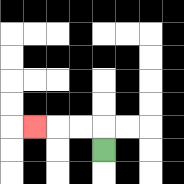{'start': '[4, 6]', 'end': '[1, 5]', 'path_directions': 'U,L,L,L', 'path_coordinates': '[[4, 6], [4, 5], [3, 5], [2, 5], [1, 5]]'}